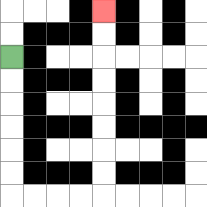{'start': '[0, 2]', 'end': '[4, 0]', 'path_directions': 'D,D,D,D,D,D,R,R,R,R,U,U,U,U,U,U,U,U', 'path_coordinates': '[[0, 2], [0, 3], [0, 4], [0, 5], [0, 6], [0, 7], [0, 8], [1, 8], [2, 8], [3, 8], [4, 8], [4, 7], [4, 6], [4, 5], [4, 4], [4, 3], [4, 2], [4, 1], [4, 0]]'}